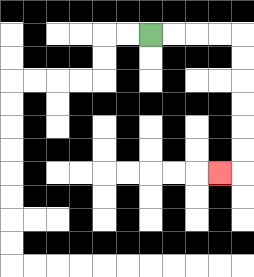{'start': '[6, 1]', 'end': '[9, 7]', 'path_directions': 'R,R,R,R,D,D,D,D,D,D,L', 'path_coordinates': '[[6, 1], [7, 1], [8, 1], [9, 1], [10, 1], [10, 2], [10, 3], [10, 4], [10, 5], [10, 6], [10, 7], [9, 7]]'}